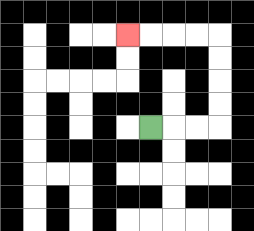{'start': '[6, 5]', 'end': '[5, 1]', 'path_directions': 'R,R,R,U,U,U,U,L,L,L,L', 'path_coordinates': '[[6, 5], [7, 5], [8, 5], [9, 5], [9, 4], [9, 3], [9, 2], [9, 1], [8, 1], [7, 1], [6, 1], [5, 1]]'}